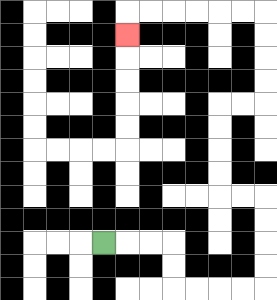{'start': '[4, 10]', 'end': '[5, 1]', 'path_directions': 'R,R,R,D,D,R,R,R,R,U,U,U,U,L,L,U,U,U,U,R,R,U,U,U,U,L,L,L,L,L,L,D', 'path_coordinates': '[[4, 10], [5, 10], [6, 10], [7, 10], [7, 11], [7, 12], [8, 12], [9, 12], [10, 12], [11, 12], [11, 11], [11, 10], [11, 9], [11, 8], [10, 8], [9, 8], [9, 7], [9, 6], [9, 5], [9, 4], [10, 4], [11, 4], [11, 3], [11, 2], [11, 1], [11, 0], [10, 0], [9, 0], [8, 0], [7, 0], [6, 0], [5, 0], [5, 1]]'}